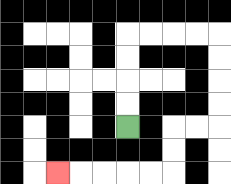{'start': '[5, 5]', 'end': '[2, 7]', 'path_directions': 'U,U,U,U,R,R,R,R,D,D,D,D,L,L,D,D,L,L,L,L,L', 'path_coordinates': '[[5, 5], [5, 4], [5, 3], [5, 2], [5, 1], [6, 1], [7, 1], [8, 1], [9, 1], [9, 2], [9, 3], [9, 4], [9, 5], [8, 5], [7, 5], [7, 6], [7, 7], [6, 7], [5, 7], [4, 7], [3, 7], [2, 7]]'}